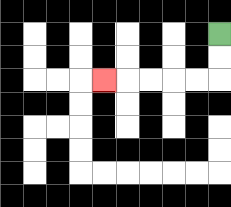{'start': '[9, 1]', 'end': '[4, 3]', 'path_directions': 'D,D,L,L,L,L,L', 'path_coordinates': '[[9, 1], [9, 2], [9, 3], [8, 3], [7, 3], [6, 3], [5, 3], [4, 3]]'}